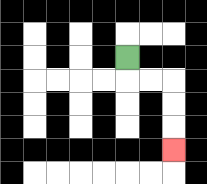{'start': '[5, 2]', 'end': '[7, 6]', 'path_directions': 'D,R,R,D,D,D', 'path_coordinates': '[[5, 2], [5, 3], [6, 3], [7, 3], [7, 4], [7, 5], [7, 6]]'}